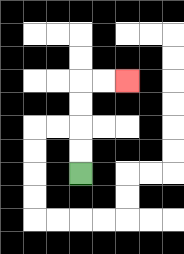{'start': '[3, 7]', 'end': '[5, 3]', 'path_directions': 'U,U,U,U,R,R', 'path_coordinates': '[[3, 7], [3, 6], [3, 5], [3, 4], [3, 3], [4, 3], [5, 3]]'}